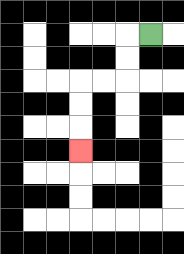{'start': '[6, 1]', 'end': '[3, 6]', 'path_directions': 'L,D,D,L,L,D,D,D', 'path_coordinates': '[[6, 1], [5, 1], [5, 2], [5, 3], [4, 3], [3, 3], [3, 4], [3, 5], [3, 6]]'}